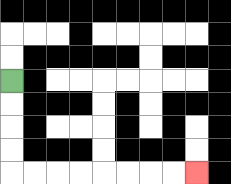{'start': '[0, 3]', 'end': '[8, 7]', 'path_directions': 'D,D,D,D,R,R,R,R,R,R,R,R', 'path_coordinates': '[[0, 3], [0, 4], [0, 5], [0, 6], [0, 7], [1, 7], [2, 7], [3, 7], [4, 7], [5, 7], [6, 7], [7, 7], [8, 7]]'}